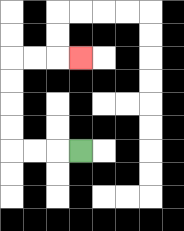{'start': '[3, 6]', 'end': '[3, 2]', 'path_directions': 'L,L,L,U,U,U,U,R,R,R', 'path_coordinates': '[[3, 6], [2, 6], [1, 6], [0, 6], [0, 5], [0, 4], [0, 3], [0, 2], [1, 2], [2, 2], [3, 2]]'}